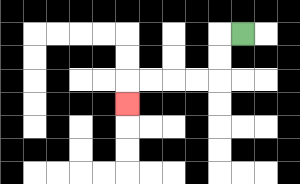{'start': '[10, 1]', 'end': '[5, 4]', 'path_directions': 'L,D,D,L,L,L,L,D', 'path_coordinates': '[[10, 1], [9, 1], [9, 2], [9, 3], [8, 3], [7, 3], [6, 3], [5, 3], [5, 4]]'}